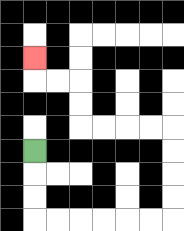{'start': '[1, 6]', 'end': '[1, 2]', 'path_directions': 'D,D,D,R,R,R,R,R,R,U,U,U,U,L,L,L,L,U,U,L,L,U', 'path_coordinates': '[[1, 6], [1, 7], [1, 8], [1, 9], [2, 9], [3, 9], [4, 9], [5, 9], [6, 9], [7, 9], [7, 8], [7, 7], [7, 6], [7, 5], [6, 5], [5, 5], [4, 5], [3, 5], [3, 4], [3, 3], [2, 3], [1, 3], [1, 2]]'}